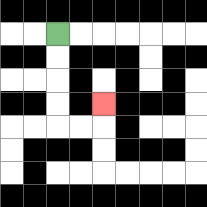{'start': '[2, 1]', 'end': '[4, 4]', 'path_directions': 'D,D,D,D,R,R,U', 'path_coordinates': '[[2, 1], [2, 2], [2, 3], [2, 4], [2, 5], [3, 5], [4, 5], [4, 4]]'}